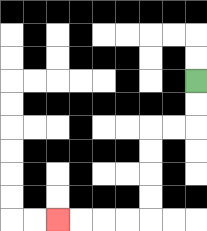{'start': '[8, 3]', 'end': '[2, 9]', 'path_directions': 'D,D,L,L,D,D,D,D,L,L,L,L', 'path_coordinates': '[[8, 3], [8, 4], [8, 5], [7, 5], [6, 5], [6, 6], [6, 7], [6, 8], [6, 9], [5, 9], [4, 9], [3, 9], [2, 9]]'}